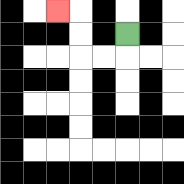{'start': '[5, 1]', 'end': '[2, 0]', 'path_directions': 'D,L,L,U,U,L', 'path_coordinates': '[[5, 1], [5, 2], [4, 2], [3, 2], [3, 1], [3, 0], [2, 0]]'}